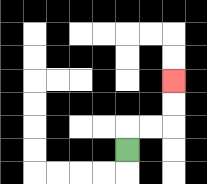{'start': '[5, 6]', 'end': '[7, 3]', 'path_directions': 'U,R,R,U,U', 'path_coordinates': '[[5, 6], [5, 5], [6, 5], [7, 5], [7, 4], [7, 3]]'}